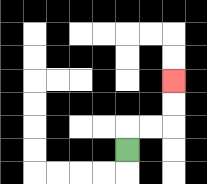{'start': '[5, 6]', 'end': '[7, 3]', 'path_directions': 'U,R,R,U,U', 'path_coordinates': '[[5, 6], [5, 5], [6, 5], [7, 5], [7, 4], [7, 3]]'}